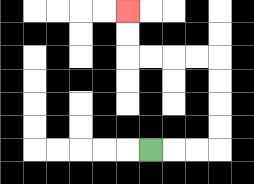{'start': '[6, 6]', 'end': '[5, 0]', 'path_directions': 'R,R,R,U,U,U,U,L,L,L,L,U,U', 'path_coordinates': '[[6, 6], [7, 6], [8, 6], [9, 6], [9, 5], [9, 4], [9, 3], [9, 2], [8, 2], [7, 2], [6, 2], [5, 2], [5, 1], [5, 0]]'}